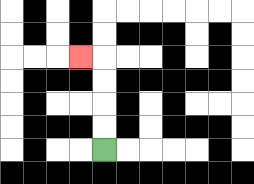{'start': '[4, 6]', 'end': '[3, 2]', 'path_directions': 'U,U,U,U,L', 'path_coordinates': '[[4, 6], [4, 5], [4, 4], [4, 3], [4, 2], [3, 2]]'}